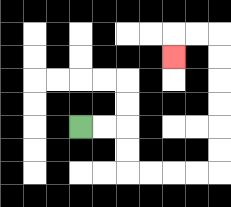{'start': '[3, 5]', 'end': '[7, 2]', 'path_directions': 'R,R,D,D,R,R,R,R,U,U,U,U,U,U,L,L,D', 'path_coordinates': '[[3, 5], [4, 5], [5, 5], [5, 6], [5, 7], [6, 7], [7, 7], [8, 7], [9, 7], [9, 6], [9, 5], [9, 4], [9, 3], [9, 2], [9, 1], [8, 1], [7, 1], [7, 2]]'}